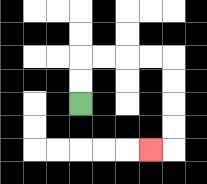{'start': '[3, 4]', 'end': '[6, 6]', 'path_directions': 'U,U,R,R,R,R,D,D,D,D,L', 'path_coordinates': '[[3, 4], [3, 3], [3, 2], [4, 2], [5, 2], [6, 2], [7, 2], [7, 3], [7, 4], [7, 5], [7, 6], [6, 6]]'}